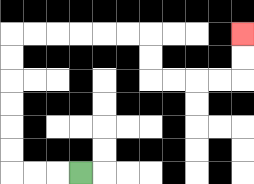{'start': '[3, 7]', 'end': '[10, 1]', 'path_directions': 'L,L,L,U,U,U,U,U,U,R,R,R,R,R,R,D,D,R,R,R,R,U,U', 'path_coordinates': '[[3, 7], [2, 7], [1, 7], [0, 7], [0, 6], [0, 5], [0, 4], [0, 3], [0, 2], [0, 1], [1, 1], [2, 1], [3, 1], [4, 1], [5, 1], [6, 1], [6, 2], [6, 3], [7, 3], [8, 3], [9, 3], [10, 3], [10, 2], [10, 1]]'}